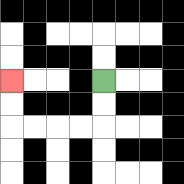{'start': '[4, 3]', 'end': '[0, 3]', 'path_directions': 'D,D,L,L,L,L,U,U', 'path_coordinates': '[[4, 3], [4, 4], [4, 5], [3, 5], [2, 5], [1, 5], [0, 5], [0, 4], [0, 3]]'}